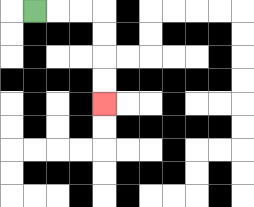{'start': '[1, 0]', 'end': '[4, 4]', 'path_directions': 'R,R,R,D,D,D,D', 'path_coordinates': '[[1, 0], [2, 0], [3, 0], [4, 0], [4, 1], [4, 2], [4, 3], [4, 4]]'}